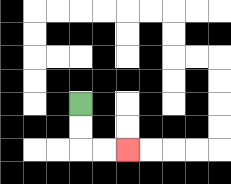{'start': '[3, 4]', 'end': '[5, 6]', 'path_directions': 'D,D,R,R', 'path_coordinates': '[[3, 4], [3, 5], [3, 6], [4, 6], [5, 6]]'}